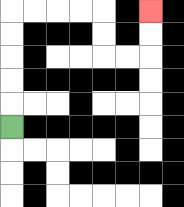{'start': '[0, 5]', 'end': '[6, 0]', 'path_directions': 'U,U,U,U,U,R,R,R,R,D,D,R,R,U,U', 'path_coordinates': '[[0, 5], [0, 4], [0, 3], [0, 2], [0, 1], [0, 0], [1, 0], [2, 0], [3, 0], [4, 0], [4, 1], [4, 2], [5, 2], [6, 2], [6, 1], [6, 0]]'}